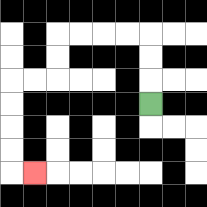{'start': '[6, 4]', 'end': '[1, 7]', 'path_directions': 'U,U,U,L,L,L,L,D,D,L,L,D,D,D,D,R', 'path_coordinates': '[[6, 4], [6, 3], [6, 2], [6, 1], [5, 1], [4, 1], [3, 1], [2, 1], [2, 2], [2, 3], [1, 3], [0, 3], [0, 4], [0, 5], [0, 6], [0, 7], [1, 7]]'}